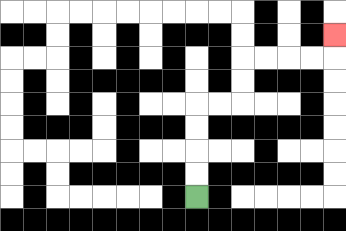{'start': '[8, 8]', 'end': '[14, 1]', 'path_directions': 'U,U,U,U,R,R,U,U,R,R,R,R,U', 'path_coordinates': '[[8, 8], [8, 7], [8, 6], [8, 5], [8, 4], [9, 4], [10, 4], [10, 3], [10, 2], [11, 2], [12, 2], [13, 2], [14, 2], [14, 1]]'}